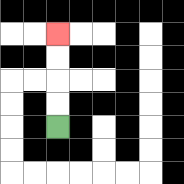{'start': '[2, 5]', 'end': '[2, 1]', 'path_directions': 'U,U,U,U', 'path_coordinates': '[[2, 5], [2, 4], [2, 3], [2, 2], [2, 1]]'}